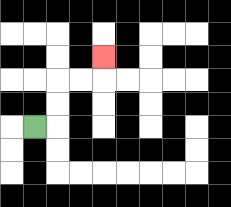{'start': '[1, 5]', 'end': '[4, 2]', 'path_directions': 'R,U,U,R,R,U', 'path_coordinates': '[[1, 5], [2, 5], [2, 4], [2, 3], [3, 3], [4, 3], [4, 2]]'}